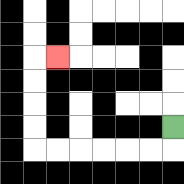{'start': '[7, 5]', 'end': '[2, 2]', 'path_directions': 'D,L,L,L,L,L,L,U,U,U,U,R', 'path_coordinates': '[[7, 5], [7, 6], [6, 6], [5, 6], [4, 6], [3, 6], [2, 6], [1, 6], [1, 5], [1, 4], [1, 3], [1, 2], [2, 2]]'}